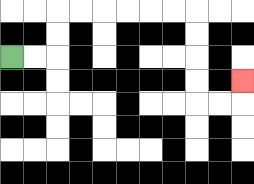{'start': '[0, 2]', 'end': '[10, 3]', 'path_directions': 'R,R,U,U,R,R,R,R,R,R,D,D,D,D,R,R,U', 'path_coordinates': '[[0, 2], [1, 2], [2, 2], [2, 1], [2, 0], [3, 0], [4, 0], [5, 0], [6, 0], [7, 0], [8, 0], [8, 1], [8, 2], [8, 3], [8, 4], [9, 4], [10, 4], [10, 3]]'}